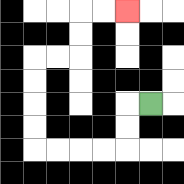{'start': '[6, 4]', 'end': '[5, 0]', 'path_directions': 'L,D,D,L,L,L,L,U,U,U,U,R,R,U,U,R,R', 'path_coordinates': '[[6, 4], [5, 4], [5, 5], [5, 6], [4, 6], [3, 6], [2, 6], [1, 6], [1, 5], [1, 4], [1, 3], [1, 2], [2, 2], [3, 2], [3, 1], [3, 0], [4, 0], [5, 0]]'}